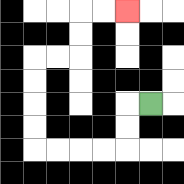{'start': '[6, 4]', 'end': '[5, 0]', 'path_directions': 'L,D,D,L,L,L,L,U,U,U,U,R,R,U,U,R,R', 'path_coordinates': '[[6, 4], [5, 4], [5, 5], [5, 6], [4, 6], [3, 6], [2, 6], [1, 6], [1, 5], [1, 4], [1, 3], [1, 2], [2, 2], [3, 2], [3, 1], [3, 0], [4, 0], [5, 0]]'}